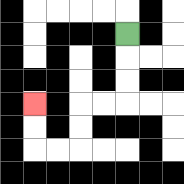{'start': '[5, 1]', 'end': '[1, 4]', 'path_directions': 'D,D,D,L,L,D,D,L,L,U,U', 'path_coordinates': '[[5, 1], [5, 2], [5, 3], [5, 4], [4, 4], [3, 4], [3, 5], [3, 6], [2, 6], [1, 6], [1, 5], [1, 4]]'}